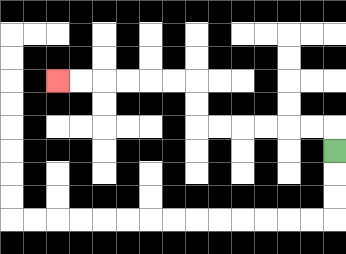{'start': '[14, 6]', 'end': '[2, 3]', 'path_directions': 'U,L,L,L,L,L,L,U,U,L,L,L,L,L,L', 'path_coordinates': '[[14, 6], [14, 5], [13, 5], [12, 5], [11, 5], [10, 5], [9, 5], [8, 5], [8, 4], [8, 3], [7, 3], [6, 3], [5, 3], [4, 3], [3, 3], [2, 3]]'}